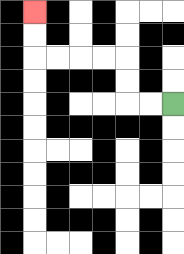{'start': '[7, 4]', 'end': '[1, 0]', 'path_directions': 'L,L,U,U,L,L,L,L,U,U', 'path_coordinates': '[[7, 4], [6, 4], [5, 4], [5, 3], [5, 2], [4, 2], [3, 2], [2, 2], [1, 2], [1, 1], [1, 0]]'}